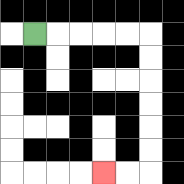{'start': '[1, 1]', 'end': '[4, 7]', 'path_directions': 'R,R,R,R,R,D,D,D,D,D,D,L,L', 'path_coordinates': '[[1, 1], [2, 1], [3, 1], [4, 1], [5, 1], [6, 1], [6, 2], [6, 3], [6, 4], [6, 5], [6, 6], [6, 7], [5, 7], [4, 7]]'}